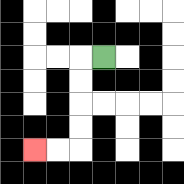{'start': '[4, 2]', 'end': '[1, 6]', 'path_directions': 'L,D,D,D,D,L,L', 'path_coordinates': '[[4, 2], [3, 2], [3, 3], [3, 4], [3, 5], [3, 6], [2, 6], [1, 6]]'}